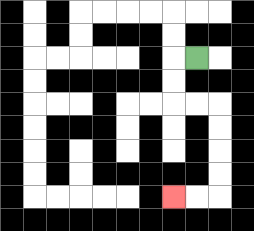{'start': '[8, 2]', 'end': '[7, 8]', 'path_directions': 'L,D,D,R,R,D,D,D,D,L,L', 'path_coordinates': '[[8, 2], [7, 2], [7, 3], [7, 4], [8, 4], [9, 4], [9, 5], [9, 6], [9, 7], [9, 8], [8, 8], [7, 8]]'}